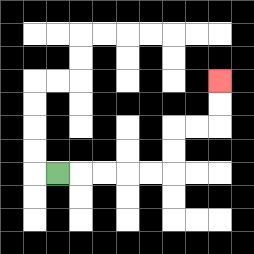{'start': '[2, 7]', 'end': '[9, 3]', 'path_directions': 'R,R,R,R,R,U,U,R,R,U,U', 'path_coordinates': '[[2, 7], [3, 7], [4, 7], [5, 7], [6, 7], [7, 7], [7, 6], [7, 5], [8, 5], [9, 5], [9, 4], [9, 3]]'}